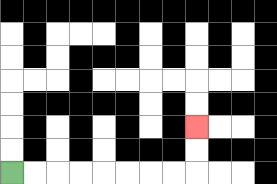{'start': '[0, 7]', 'end': '[8, 5]', 'path_directions': 'R,R,R,R,R,R,R,R,U,U', 'path_coordinates': '[[0, 7], [1, 7], [2, 7], [3, 7], [4, 7], [5, 7], [6, 7], [7, 7], [8, 7], [8, 6], [8, 5]]'}